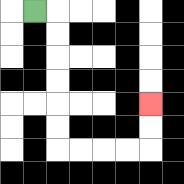{'start': '[1, 0]', 'end': '[6, 4]', 'path_directions': 'R,D,D,D,D,D,D,R,R,R,R,U,U', 'path_coordinates': '[[1, 0], [2, 0], [2, 1], [2, 2], [2, 3], [2, 4], [2, 5], [2, 6], [3, 6], [4, 6], [5, 6], [6, 6], [6, 5], [6, 4]]'}